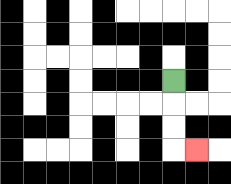{'start': '[7, 3]', 'end': '[8, 6]', 'path_directions': 'D,D,D,R', 'path_coordinates': '[[7, 3], [7, 4], [7, 5], [7, 6], [8, 6]]'}